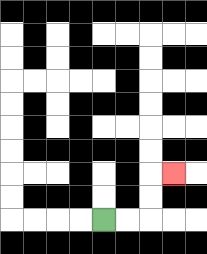{'start': '[4, 9]', 'end': '[7, 7]', 'path_directions': 'R,R,U,U,R', 'path_coordinates': '[[4, 9], [5, 9], [6, 9], [6, 8], [6, 7], [7, 7]]'}